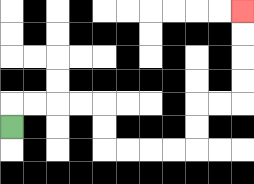{'start': '[0, 5]', 'end': '[10, 0]', 'path_directions': 'U,R,R,R,R,D,D,R,R,R,R,U,U,R,R,U,U,U,U', 'path_coordinates': '[[0, 5], [0, 4], [1, 4], [2, 4], [3, 4], [4, 4], [4, 5], [4, 6], [5, 6], [6, 6], [7, 6], [8, 6], [8, 5], [8, 4], [9, 4], [10, 4], [10, 3], [10, 2], [10, 1], [10, 0]]'}